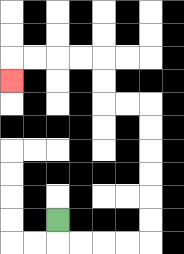{'start': '[2, 9]', 'end': '[0, 3]', 'path_directions': 'D,R,R,R,R,U,U,U,U,U,U,L,L,U,U,L,L,L,L,D', 'path_coordinates': '[[2, 9], [2, 10], [3, 10], [4, 10], [5, 10], [6, 10], [6, 9], [6, 8], [6, 7], [6, 6], [6, 5], [6, 4], [5, 4], [4, 4], [4, 3], [4, 2], [3, 2], [2, 2], [1, 2], [0, 2], [0, 3]]'}